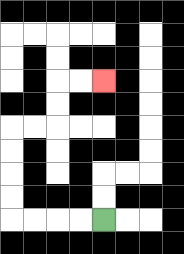{'start': '[4, 9]', 'end': '[4, 3]', 'path_directions': 'L,L,L,L,U,U,U,U,R,R,U,U,R,R', 'path_coordinates': '[[4, 9], [3, 9], [2, 9], [1, 9], [0, 9], [0, 8], [0, 7], [0, 6], [0, 5], [1, 5], [2, 5], [2, 4], [2, 3], [3, 3], [4, 3]]'}